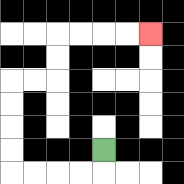{'start': '[4, 6]', 'end': '[6, 1]', 'path_directions': 'D,L,L,L,L,U,U,U,U,R,R,U,U,R,R,R,R', 'path_coordinates': '[[4, 6], [4, 7], [3, 7], [2, 7], [1, 7], [0, 7], [0, 6], [0, 5], [0, 4], [0, 3], [1, 3], [2, 3], [2, 2], [2, 1], [3, 1], [4, 1], [5, 1], [6, 1]]'}